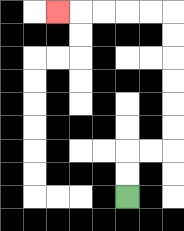{'start': '[5, 8]', 'end': '[2, 0]', 'path_directions': 'U,U,R,R,U,U,U,U,U,U,L,L,L,L,L', 'path_coordinates': '[[5, 8], [5, 7], [5, 6], [6, 6], [7, 6], [7, 5], [7, 4], [7, 3], [7, 2], [7, 1], [7, 0], [6, 0], [5, 0], [4, 0], [3, 0], [2, 0]]'}